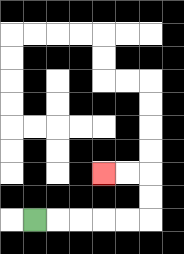{'start': '[1, 9]', 'end': '[4, 7]', 'path_directions': 'R,R,R,R,R,U,U,L,L', 'path_coordinates': '[[1, 9], [2, 9], [3, 9], [4, 9], [5, 9], [6, 9], [6, 8], [6, 7], [5, 7], [4, 7]]'}